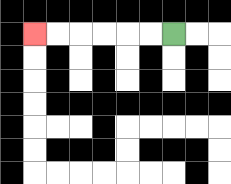{'start': '[7, 1]', 'end': '[1, 1]', 'path_directions': 'L,L,L,L,L,L', 'path_coordinates': '[[7, 1], [6, 1], [5, 1], [4, 1], [3, 1], [2, 1], [1, 1]]'}